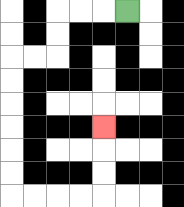{'start': '[5, 0]', 'end': '[4, 5]', 'path_directions': 'L,L,L,D,D,L,L,D,D,D,D,D,D,R,R,R,R,U,U,U', 'path_coordinates': '[[5, 0], [4, 0], [3, 0], [2, 0], [2, 1], [2, 2], [1, 2], [0, 2], [0, 3], [0, 4], [0, 5], [0, 6], [0, 7], [0, 8], [1, 8], [2, 8], [3, 8], [4, 8], [4, 7], [4, 6], [4, 5]]'}